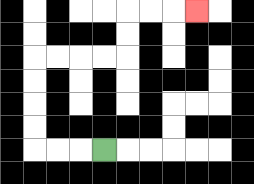{'start': '[4, 6]', 'end': '[8, 0]', 'path_directions': 'L,L,L,U,U,U,U,R,R,R,R,U,U,R,R,R', 'path_coordinates': '[[4, 6], [3, 6], [2, 6], [1, 6], [1, 5], [1, 4], [1, 3], [1, 2], [2, 2], [3, 2], [4, 2], [5, 2], [5, 1], [5, 0], [6, 0], [7, 0], [8, 0]]'}